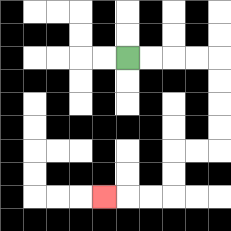{'start': '[5, 2]', 'end': '[4, 8]', 'path_directions': 'R,R,R,R,D,D,D,D,L,L,D,D,L,L,L', 'path_coordinates': '[[5, 2], [6, 2], [7, 2], [8, 2], [9, 2], [9, 3], [9, 4], [9, 5], [9, 6], [8, 6], [7, 6], [7, 7], [7, 8], [6, 8], [5, 8], [4, 8]]'}